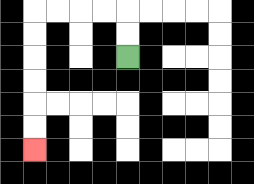{'start': '[5, 2]', 'end': '[1, 6]', 'path_directions': 'U,U,L,L,L,L,D,D,D,D,D,D', 'path_coordinates': '[[5, 2], [5, 1], [5, 0], [4, 0], [3, 0], [2, 0], [1, 0], [1, 1], [1, 2], [1, 3], [1, 4], [1, 5], [1, 6]]'}